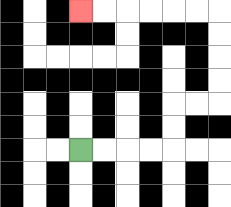{'start': '[3, 6]', 'end': '[3, 0]', 'path_directions': 'R,R,R,R,U,U,R,R,U,U,U,U,L,L,L,L,L,L', 'path_coordinates': '[[3, 6], [4, 6], [5, 6], [6, 6], [7, 6], [7, 5], [7, 4], [8, 4], [9, 4], [9, 3], [9, 2], [9, 1], [9, 0], [8, 0], [7, 0], [6, 0], [5, 0], [4, 0], [3, 0]]'}